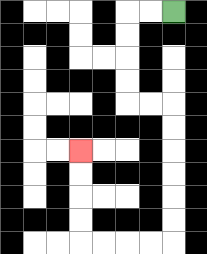{'start': '[7, 0]', 'end': '[3, 6]', 'path_directions': 'L,L,D,D,D,D,R,R,D,D,D,D,D,D,L,L,L,L,U,U,U,U', 'path_coordinates': '[[7, 0], [6, 0], [5, 0], [5, 1], [5, 2], [5, 3], [5, 4], [6, 4], [7, 4], [7, 5], [7, 6], [7, 7], [7, 8], [7, 9], [7, 10], [6, 10], [5, 10], [4, 10], [3, 10], [3, 9], [3, 8], [3, 7], [3, 6]]'}